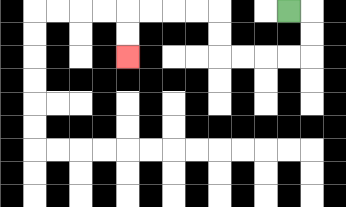{'start': '[12, 0]', 'end': '[5, 2]', 'path_directions': 'R,D,D,L,L,L,L,U,U,L,L,L,L,D,D', 'path_coordinates': '[[12, 0], [13, 0], [13, 1], [13, 2], [12, 2], [11, 2], [10, 2], [9, 2], [9, 1], [9, 0], [8, 0], [7, 0], [6, 0], [5, 0], [5, 1], [5, 2]]'}